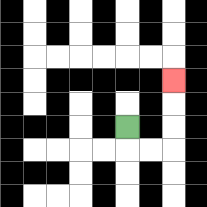{'start': '[5, 5]', 'end': '[7, 3]', 'path_directions': 'D,R,R,U,U,U', 'path_coordinates': '[[5, 5], [5, 6], [6, 6], [7, 6], [7, 5], [7, 4], [7, 3]]'}